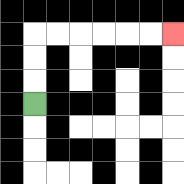{'start': '[1, 4]', 'end': '[7, 1]', 'path_directions': 'U,U,U,R,R,R,R,R,R', 'path_coordinates': '[[1, 4], [1, 3], [1, 2], [1, 1], [2, 1], [3, 1], [4, 1], [5, 1], [6, 1], [7, 1]]'}